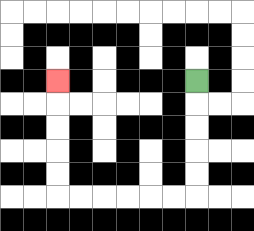{'start': '[8, 3]', 'end': '[2, 3]', 'path_directions': 'D,D,D,D,D,L,L,L,L,L,L,U,U,U,U,U', 'path_coordinates': '[[8, 3], [8, 4], [8, 5], [8, 6], [8, 7], [8, 8], [7, 8], [6, 8], [5, 8], [4, 8], [3, 8], [2, 8], [2, 7], [2, 6], [2, 5], [2, 4], [2, 3]]'}